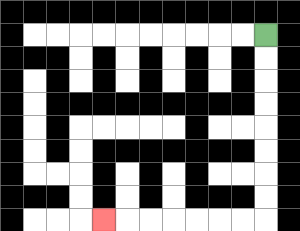{'start': '[11, 1]', 'end': '[4, 9]', 'path_directions': 'D,D,D,D,D,D,D,D,L,L,L,L,L,L,L', 'path_coordinates': '[[11, 1], [11, 2], [11, 3], [11, 4], [11, 5], [11, 6], [11, 7], [11, 8], [11, 9], [10, 9], [9, 9], [8, 9], [7, 9], [6, 9], [5, 9], [4, 9]]'}